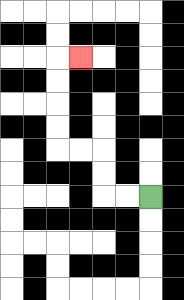{'start': '[6, 8]', 'end': '[3, 2]', 'path_directions': 'L,L,U,U,L,L,U,U,U,U,R', 'path_coordinates': '[[6, 8], [5, 8], [4, 8], [4, 7], [4, 6], [3, 6], [2, 6], [2, 5], [2, 4], [2, 3], [2, 2], [3, 2]]'}